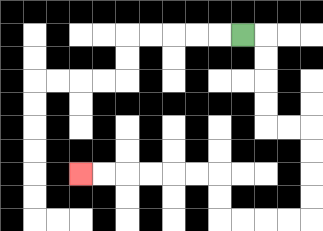{'start': '[10, 1]', 'end': '[3, 7]', 'path_directions': 'R,D,D,D,D,R,R,D,D,D,D,L,L,L,L,U,U,L,L,L,L,L,L', 'path_coordinates': '[[10, 1], [11, 1], [11, 2], [11, 3], [11, 4], [11, 5], [12, 5], [13, 5], [13, 6], [13, 7], [13, 8], [13, 9], [12, 9], [11, 9], [10, 9], [9, 9], [9, 8], [9, 7], [8, 7], [7, 7], [6, 7], [5, 7], [4, 7], [3, 7]]'}